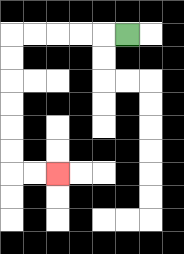{'start': '[5, 1]', 'end': '[2, 7]', 'path_directions': 'L,L,L,L,L,D,D,D,D,D,D,R,R', 'path_coordinates': '[[5, 1], [4, 1], [3, 1], [2, 1], [1, 1], [0, 1], [0, 2], [0, 3], [0, 4], [0, 5], [0, 6], [0, 7], [1, 7], [2, 7]]'}